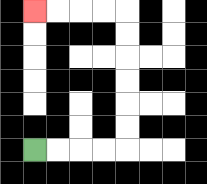{'start': '[1, 6]', 'end': '[1, 0]', 'path_directions': 'R,R,R,R,U,U,U,U,U,U,L,L,L,L', 'path_coordinates': '[[1, 6], [2, 6], [3, 6], [4, 6], [5, 6], [5, 5], [5, 4], [5, 3], [5, 2], [5, 1], [5, 0], [4, 0], [3, 0], [2, 0], [1, 0]]'}